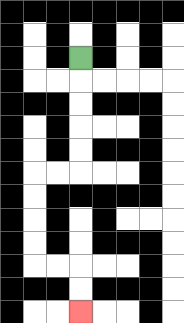{'start': '[3, 2]', 'end': '[3, 13]', 'path_directions': 'D,D,D,D,D,L,L,D,D,D,D,R,R,D,D', 'path_coordinates': '[[3, 2], [3, 3], [3, 4], [3, 5], [3, 6], [3, 7], [2, 7], [1, 7], [1, 8], [1, 9], [1, 10], [1, 11], [2, 11], [3, 11], [3, 12], [3, 13]]'}